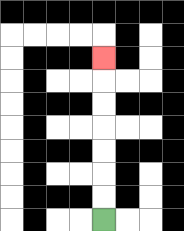{'start': '[4, 9]', 'end': '[4, 2]', 'path_directions': 'U,U,U,U,U,U,U', 'path_coordinates': '[[4, 9], [4, 8], [4, 7], [4, 6], [4, 5], [4, 4], [4, 3], [4, 2]]'}